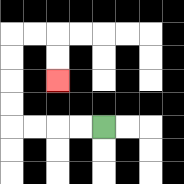{'start': '[4, 5]', 'end': '[2, 3]', 'path_directions': 'L,L,L,L,U,U,U,U,R,R,D,D', 'path_coordinates': '[[4, 5], [3, 5], [2, 5], [1, 5], [0, 5], [0, 4], [0, 3], [0, 2], [0, 1], [1, 1], [2, 1], [2, 2], [2, 3]]'}